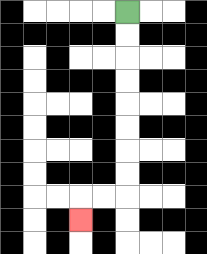{'start': '[5, 0]', 'end': '[3, 9]', 'path_directions': 'D,D,D,D,D,D,D,D,L,L,D', 'path_coordinates': '[[5, 0], [5, 1], [5, 2], [5, 3], [5, 4], [5, 5], [5, 6], [5, 7], [5, 8], [4, 8], [3, 8], [3, 9]]'}